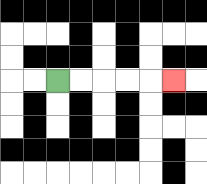{'start': '[2, 3]', 'end': '[7, 3]', 'path_directions': 'R,R,R,R,R', 'path_coordinates': '[[2, 3], [3, 3], [4, 3], [5, 3], [6, 3], [7, 3]]'}